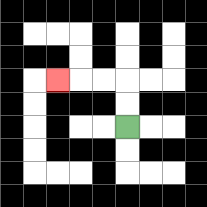{'start': '[5, 5]', 'end': '[2, 3]', 'path_directions': 'U,U,L,L,L', 'path_coordinates': '[[5, 5], [5, 4], [5, 3], [4, 3], [3, 3], [2, 3]]'}